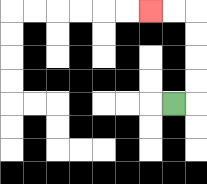{'start': '[7, 4]', 'end': '[6, 0]', 'path_directions': 'R,U,U,U,U,L,L', 'path_coordinates': '[[7, 4], [8, 4], [8, 3], [8, 2], [8, 1], [8, 0], [7, 0], [6, 0]]'}